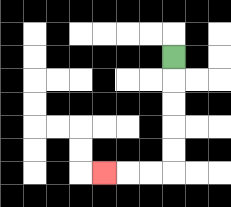{'start': '[7, 2]', 'end': '[4, 7]', 'path_directions': 'D,D,D,D,D,L,L,L', 'path_coordinates': '[[7, 2], [7, 3], [7, 4], [7, 5], [7, 6], [7, 7], [6, 7], [5, 7], [4, 7]]'}